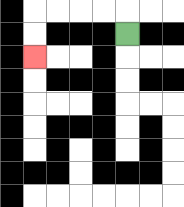{'start': '[5, 1]', 'end': '[1, 2]', 'path_directions': 'U,L,L,L,L,D,D', 'path_coordinates': '[[5, 1], [5, 0], [4, 0], [3, 0], [2, 0], [1, 0], [1, 1], [1, 2]]'}